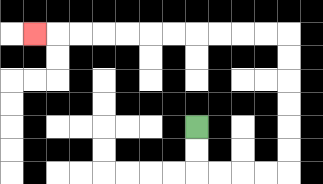{'start': '[8, 5]', 'end': '[1, 1]', 'path_directions': 'D,D,R,R,R,R,U,U,U,U,U,U,L,L,L,L,L,L,L,L,L,L,L', 'path_coordinates': '[[8, 5], [8, 6], [8, 7], [9, 7], [10, 7], [11, 7], [12, 7], [12, 6], [12, 5], [12, 4], [12, 3], [12, 2], [12, 1], [11, 1], [10, 1], [9, 1], [8, 1], [7, 1], [6, 1], [5, 1], [4, 1], [3, 1], [2, 1], [1, 1]]'}